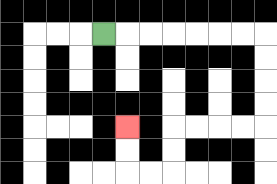{'start': '[4, 1]', 'end': '[5, 5]', 'path_directions': 'R,R,R,R,R,R,R,D,D,D,D,L,L,L,L,D,D,L,L,U,U', 'path_coordinates': '[[4, 1], [5, 1], [6, 1], [7, 1], [8, 1], [9, 1], [10, 1], [11, 1], [11, 2], [11, 3], [11, 4], [11, 5], [10, 5], [9, 5], [8, 5], [7, 5], [7, 6], [7, 7], [6, 7], [5, 7], [5, 6], [5, 5]]'}